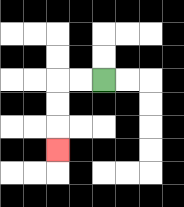{'start': '[4, 3]', 'end': '[2, 6]', 'path_directions': 'L,L,D,D,D', 'path_coordinates': '[[4, 3], [3, 3], [2, 3], [2, 4], [2, 5], [2, 6]]'}